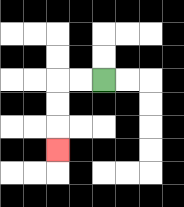{'start': '[4, 3]', 'end': '[2, 6]', 'path_directions': 'L,L,D,D,D', 'path_coordinates': '[[4, 3], [3, 3], [2, 3], [2, 4], [2, 5], [2, 6]]'}